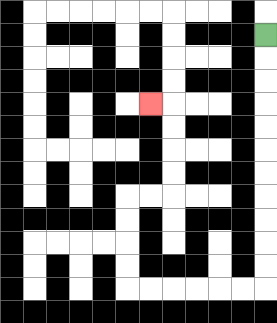{'start': '[11, 1]', 'end': '[6, 4]', 'path_directions': 'D,D,D,D,D,D,D,D,D,D,D,L,L,L,L,L,L,U,U,U,U,R,R,U,U,U,U,L', 'path_coordinates': '[[11, 1], [11, 2], [11, 3], [11, 4], [11, 5], [11, 6], [11, 7], [11, 8], [11, 9], [11, 10], [11, 11], [11, 12], [10, 12], [9, 12], [8, 12], [7, 12], [6, 12], [5, 12], [5, 11], [5, 10], [5, 9], [5, 8], [6, 8], [7, 8], [7, 7], [7, 6], [7, 5], [7, 4], [6, 4]]'}